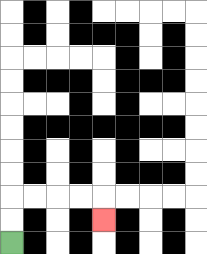{'start': '[0, 10]', 'end': '[4, 9]', 'path_directions': 'U,U,R,R,R,R,D', 'path_coordinates': '[[0, 10], [0, 9], [0, 8], [1, 8], [2, 8], [3, 8], [4, 8], [4, 9]]'}